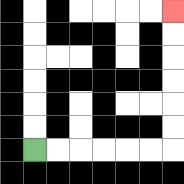{'start': '[1, 6]', 'end': '[7, 0]', 'path_directions': 'R,R,R,R,R,R,U,U,U,U,U,U', 'path_coordinates': '[[1, 6], [2, 6], [3, 6], [4, 6], [5, 6], [6, 6], [7, 6], [7, 5], [7, 4], [7, 3], [7, 2], [7, 1], [7, 0]]'}